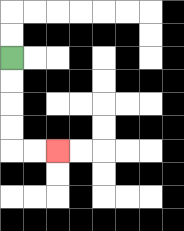{'start': '[0, 2]', 'end': '[2, 6]', 'path_directions': 'D,D,D,D,R,R', 'path_coordinates': '[[0, 2], [0, 3], [0, 4], [0, 5], [0, 6], [1, 6], [2, 6]]'}